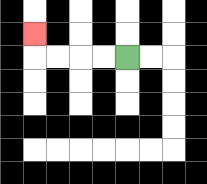{'start': '[5, 2]', 'end': '[1, 1]', 'path_directions': 'L,L,L,L,U', 'path_coordinates': '[[5, 2], [4, 2], [3, 2], [2, 2], [1, 2], [1, 1]]'}